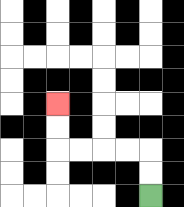{'start': '[6, 8]', 'end': '[2, 4]', 'path_directions': 'U,U,L,L,L,L,U,U', 'path_coordinates': '[[6, 8], [6, 7], [6, 6], [5, 6], [4, 6], [3, 6], [2, 6], [2, 5], [2, 4]]'}